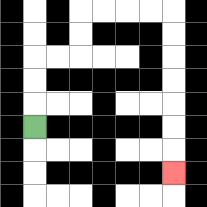{'start': '[1, 5]', 'end': '[7, 7]', 'path_directions': 'U,U,U,R,R,U,U,R,R,R,R,D,D,D,D,D,D,D', 'path_coordinates': '[[1, 5], [1, 4], [1, 3], [1, 2], [2, 2], [3, 2], [3, 1], [3, 0], [4, 0], [5, 0], [6, 0], [7, 0], [7, 1], [7, 2], [7, 3], [7, 4], [7, 5], [7, 6], [7, 7]]'}